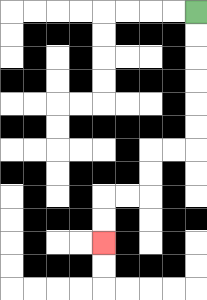{'start': '[8, 0]', 'end': '[4, 10]', 'path_directions': 'D,D,D,D,D,D,L,L,D,D,L,L,D,D', 'path_coordinates': '[[8, 0], [8, 1], [8, 2], [8, 3], [8, 4], [8, 5], [8, 6], [7, 6], [6, 6], [6, 7], [6, 8], [5, 8], [4, 8], [4, 9], [4, 10]]'}